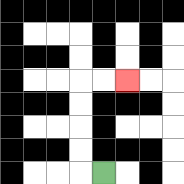{'start': '[4, 7]', 'end': '[5, 3]', 'path_directions': 'L,U,U,U,U,R,R', 'path_coordinates': '[[4, 7], [3, 7], [3, 6], [3, 5], [3, 4], [3, 3], [4, 3], [5, 3]]'}